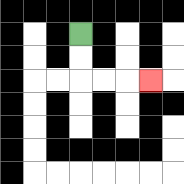{'start': '[3, 1]', 'end': '[6, 3]', 'path_directions': 'D,D,R,R,R', 'path_coordinates': '[[3, 1], [3, 2], [3, 3], [4, 3], [5, 3], [6, 3]]'}